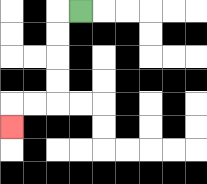{'start': '[3, 0]', 'end': '[0, 5]', 'path_directions': 'L,D,D,D,D,L,L,D', 'path_coordinates': '[[3, 0], [2, 0], [2, 1], [2, 2], [2, 3], [2, 4], [1, 4], [0, 4], [0, 5]]'}